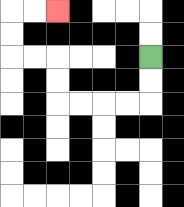{'start': '[6, 2]', 'end': '[2, 0]', 'path_directions': 'D,D,L,L,L,L,U,U,L,L,U,U,R,R', 'path_coordinates': '[[6, 2], [6, 3], [6, 4], [5, 4], [4, 4], [3, 4], [2, 4], [2, 3], [2, 2], [1, 2], [0, 2], [0, 1], [0, 0], [1, 0], [2, 0]]'}